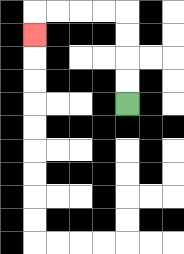{'start': '[5, 4]', 'end': '[1, 1]', 'path_directions': 'U,U,U,U,L,L,L,L,D', 'path_coordinates': '[[5, 4], [5, 3], [5, 2], [5, 1], [5, 0], [4, 0], [3, 0], [2, 0], [1, 0], [1, 1]]'}